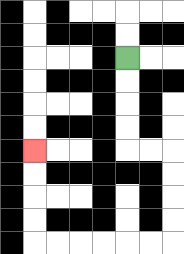{'start': '[5, 2]', 'end': '[1, 6]', 'path_directions': 'D,D,D,D,R,R,D,D,D,D,L,L,L,L,L,L,U,U,U,U', 'path_coordinates': '[[5, 2], [5, 3], [5, 4], [5, 5], [5, 6], [6, 6], [7, 6], [7, 7], [7, 8], [7, 9], [7, 10], [6, 10], [5, 10], [4, 10], [3, 10], [2, 10], [1, 10], [1, 9], [1, 8], [1, 7], [1, 6]]'}